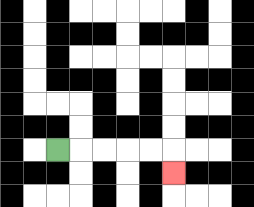{'start': '[2, 6]', 'end': '[7, 7]', 'path_directions': 'R,R,R,R,R,D', 'path_coordinates': '[[2, 6], [3, 6], [4, 6], [5, 6], [6, 6], [7, 6], [7, 7]]'}